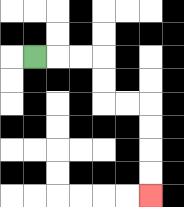{'start': '[1, 2]', 'end': '[6, 8]', 'path_directions': 'R,R,R,D,D,R,R,D,D,D,D', 'path_coordinates': '[[1, 2], [2, 2], [3, 2], [4, 2], [4, 3], [4, 4], [5, 4], [6, 4], [6, 5], [6, 6], [6, 7], [6, 8]]'}